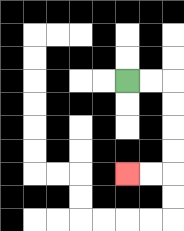{'start': '[5, 3]', 'end': '[5, 7]', 'path_directions': 'R,R,D,D,D,D,L,L', 'path_coordinates': '[[5, 3], [6, 3], [7, 3], [7, 4], [7, 5], [7, 6], [7, 7], [6, 7], [5, 7]]'}